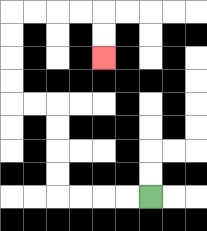{'start': '[6, 8]', 'end': '[4, 2]', 'path_directions': 'L,L,L,L,U,U,U,U,L,L,U,U,U,U,R,R,R,R,D,D', 'path_coordinates': '[[6, 8], [5, 8], [4, 8], [3, 8], [2, 8], [2, 7], [2, 6], [2, 5], [2, 4], [1, 4], [0, 4], [0, 3], [0, 2], [0, 1], [0, 0], [1, 0], [2, 0], [3, 0], [4, 0], [4, 1], [4, 2]]'}